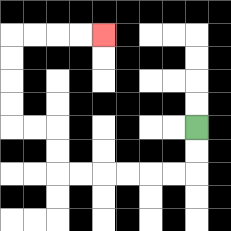{'start': '[8, 5]', 'end': '[4, 1]', 'path_directions': 'D,D,L,L,L,L,L,L,U,U,L,L,U,U,U,U,R,R,R,R', 'path_coordinates': '[[8, 5], [8, 6], [8, 7], [7, 7], [6, 7], [5, 7], [4, 7], [3, 7], [2, 7], [2, 6], [2, 5], [1, 5], [0, 5], [0, 4], [0, 3], [0, 2], [0, 1], [1, 1], [2, 1], [3, 1], [4, 1]]'}